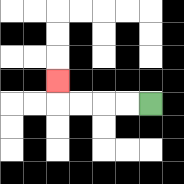{'start': '[6, 4]', 'end': '[2, 3]', 'path_directions': 'L,L,L,L,U', 'path_coordinates': '[[6, 4], [5, 4], [4, 4], [3, 4], [2, 4], [2, 3]]'}